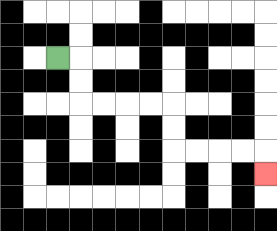{'start': '[2, 2]', 'end': '[11, 7]', 'path_directions': 'R,D,D,R,R,R,R,D,D,R,R,R,R,D', 'path_coordinates': '[[2, 2], [3, 2], [3, 3], [3, 4], [4, 4], [5, 4], [6, 4], [7, 4], [7, 5], [7, 6], [8, 6], [9, 6], [10, 6], [11, 6], [11, 7]]'}